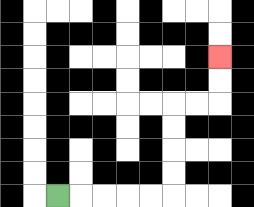{'start': '[2, 8]', 'end': '[9, 2]', 'path_directions': 'R,R,R,R,R,U,U,U,U,R,R,U,U', 'path_coordinates': '[[2, 8], [3, 8], [4, 8], [5, 8], [6, 8], [7, 8], [7, 7], [7, 6], [7, 5], [7, 4], [8, 4], [9, 4], [9, 3], [9, 2]]'}